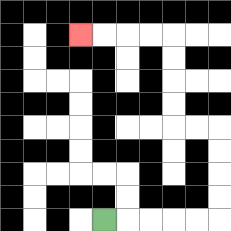{'start': '[4, 9]', 'end': '[3, 1]', 'path_directions': 'R,R,R,R,R,U,U,U,U,L,L,U,U,U,U,L,L,L,L', 'path_coordinates': '[[4, 9], [5, 9], [6, 9], [7, 9], [8, 9], [9, 9], [9, 8], [9, 7], [9, 6], [9, 5], [8, 5], [7, 5], [7, 4], [7, 3], [7, 2], [7, 1], [6, 1], [5, 1], [4, 1], [3, 1]]'}